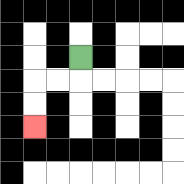{'start': '[3, 2]', 'end': '[1, 5]', 'path_directions': 'D,L,L,D,D', 'path_coordinates': '[[3, 2], [3, 3], [2, 3], [1, 3], [1, 4], [1, 5]]'}